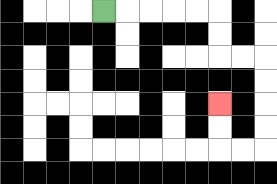{'start': '[4, 0]', 'end': '[9, 4]', 'path_directions': 'R,R,R,R,R,D,D,R,R,D,D,D,D,L,L,U,U', 'path_coordinates': '[[4, 0], [5, 0], [6, 0], [7, 0], [8, 0], [9, 0], [9, 1], [9, 2], [10, 2], [11, 2], [11, 3], [11, 4], [11, 5], [11, 6], [10, 6], [9, 6], [9, 5], [9, 4]]'}